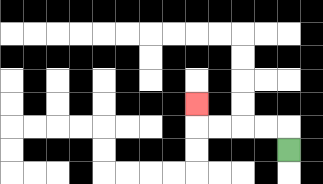{'start': '[12, 6]', 'end': '[8, 4]', 'path_directions': 'U,L,L,L,L,U', 'path_coordinates': '[[12, 6], [12, 5], [11, 5], [10, 5], [9, 5], [8, 5], [8, 4]]'}